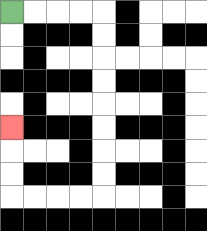{'start': '[0, 0]', 'end': '[0, 5]', 'path_directions': 'R,R,R,R,D,D,D,D,D,D,D,D,L,L,L,L,U,U,U', 'path_coordinates': '[[0, 0], [1, 0], [2, 0], [3, 0], [4, 0], [4, 1], [4, 2], [4, 3], [4, 4], [4, 5], [4, 6], [4, 7], [4, 8], [3, 8], [2, 8], [1, 8], [0, 8], [0, 7], [0, 6], [0, 5]]'}